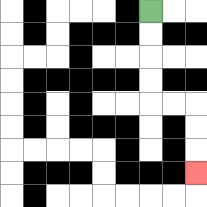{'start': '[6, 0]', 'end': '[8, 7]', 'path_directions': 'D,D,D,D,R,R,D,D,D', 'path_coordinates': '[[6, 0], [6, 1], [6, 2], [6, 3], [6, 4], [7, 4], [8, 4], [8, 5], [8, 6], [8, 7]]'}